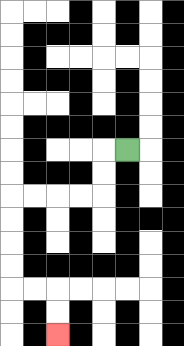{'start': '[5, 6]', 'end': '[2, 14]', 'path_directions': 'L,D,D,L,L,L,L,D,D,D,D,R,R,D,D', 'path_coordinates': '[[5, 6], [4, 6], [4, 7], [4, 8], [3, 8], [2, 8], [1, 8], [0, 8], [0, 9], [0, 10], [0, 11], [0, 12], [1, 12], [2, 12], [2, 13], [2, 14]]'}